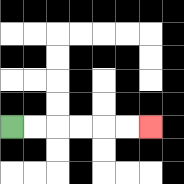{'start': '[0, 5]', 'end': '[6, 5]', 'path_directions': 'R,R,R,R,R,R', 'path_coordinates': '[[0, 5], [1, 5], [2, 5], [3, 5], [4, 5], [5, 5], [6, 5]]'}